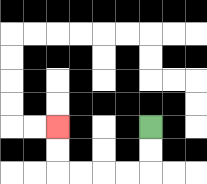{'start': '[6, 5]', 'end': '[2, 5]', 'path_directions': 'D,D,L,L,L,L,U,U', 'path_coordinates': '[[6, 5], [6, 6], [6, 7], [5, 7], [4, 7], [3, 7], [2, 7], [2, 6], [2, 5]]'}